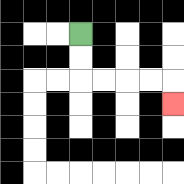{'start': '[3, 1]', 'end': '[7, 4]', 'path_directions': 'D,D,R,R,R,R,D', 'path_coordinates': '[[3, 1], [3, 2], [3, 3], [4, 3], [5, 3], [6, 3], [7, 3], [7, 4]]'}